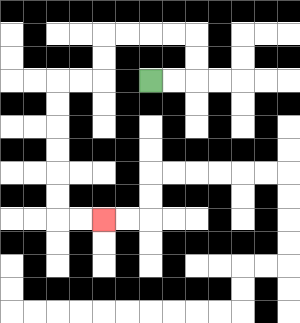{'start': '[6, 3]', 'end': '[4, 9]', 'path_directions': 'R,R,U,U,L,L,L,L,D,D,L,L,D,D,D,D,D,D,R,R', 'path_coordinates': '[[6, 3], [7, 3], [8, 3], [8, 2], [8, 1], [7, 1], [6, 1], [5, 1], [4, 1], [4, 2], [4, 3], [3, 3], [2, 3], [2, 4], [2, 5], [2, 6], [2, 7], [2, 8], [2, 9], [3, 9], [4, 9]]'}